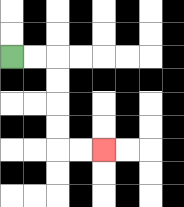{'start': '[0, 2]', 'end': '[4, 6]', 'path_directions': 'R,R,D,D,D,D,R,R', 'path_coordinates': '[[0, 2], [1, 2], [2, 2], [2, 3], [2, 4], [2, 5], [2, 6], [3, 6], [4, 6]]'}